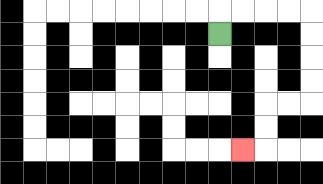{'start': '[9, 1]', 'end': '[10, 6]', 'path_directions': 'U,R,R,R,R,D,D,D,D,L,L,D,D,L', 'path_coordinates': '[[9, 1], [9, 0], [10, 0], [11, 0], [12, 0], [13, 0], [13, 1], [13, 2], [13, 3], [13, 4], [12, 4], [11, 4], [11, 5], [11, 6], [10, 6]]'}